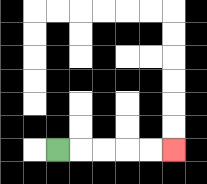{'start': '[2, 6]', 'end': '[7, 6]', 'path_directions': 'R,R,R,R,R', 'path_coordinates': '[[2, 6], [3, 6], [4, 6], [5, 6], [6, 6], [7, 6]]'}